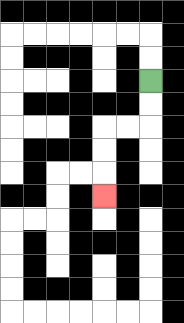{'start': '[6, 3]', 'end': '[4, 8]', 'path_directions': 'D,D,L,L,D,D,D', 'path_coordinates': '[[6, 3], [6, 4], [6, 5], [5, 5], [4, 5], [4, 6], [4, 7], [4, 8]]'}